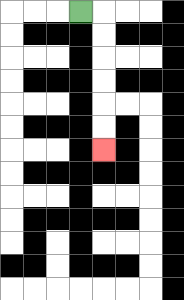{'start': '[3, 0]', 'end': '[4, 6]', 'path_directions': 'R,D,D,D,D,D,D', 'path_coordinates': '[[3, 0], [4, 0], [4, 1], [4, 2], [4, 3], [4, 4], [4, 5], [4, 6]]'}